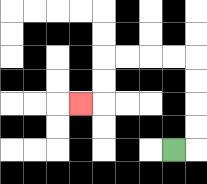{'start': '[7, 6]', 'end': '[3, 4]', 'path_directions': 'R,U,U,U,U,L,L,L,L,D,D,L', 'path_coordinates': '[[7, 6], [8, 6], [8, 5], [8, 4], [8, 3], [8, 2], [7, 2], [6, 2], [5, 2], [4, 2], [4, 3], [4, 4], [3, 4]]'}